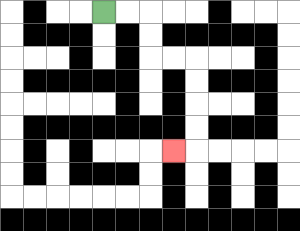{'start': '[4, 0]', 'end': '[7, 6]', 'path_directions': 'R,R,D,D,R,R,D,D,D,D,L', 'path_coordinates': '[[4, 0], [5, 0], [6, 0], [6, 1], [6, 2], [7, 2], [8, 2], [8, 3], [8, 4], [8, 5], [8, 6], [7, 6]]'}